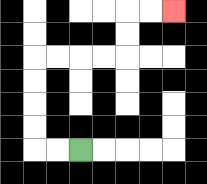{'start': '[3, 6]', 'end': '[7, 0]', 'path_directions': 'L,L,U,U,U,U,R,R,R,R,U,U,R,R', 'path_coordinates': '[[3, 6], [2, 6], [1, 6], [1, 5], [1, 4], [1, 3], [1, 2], [2, 2], [3, 2], [4, 2], [5, 2], [5, 1], [5, 0], [6, 0], [7, 0]]'}